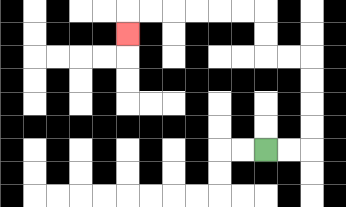{'start': '[11, 6]', 'end': '[5, 1]', 'path_directions': 'R,R,U,U,U,U,L,L,U,U,L,L,L,L,L,L,D', 'path_coordinates': '[[11, 6], [12, 6], [13, 6], [13, 5], [13, 4], [13, 3], [13, 2], [12, 2], [11, 2], [11, 1], [11, 0], [10, 0], [9, 0], [8, 0], [7, 0], [6, 0], [5, 0], [5, 1]]'}